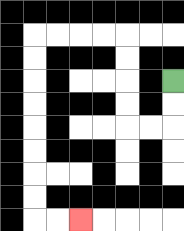{'start': '[7, 3]', 'end': '[3, 9]', 'path_directions': 'D,D,L,L,U,U,U,U,L,L,L,L,D,D,D,D,D,D,D,D,R,R', 'path_coordinates': '[[7, 3], [7, 4], [7, 5], [6, 5], [5, 5], [5, 4], [5, 3], [5, 2], [5, 1], [4, 1], [3, 1], [2, 1], [1, 1], [1, 2], [1, 3], [1, 4], [1, 5], [1, 6], [1, 7], [1, 8], [1, 9], [2, 9], [3, 9]]'}